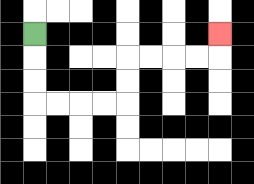{'start': '[1, 1]', 'end': '[9, 1]', 'path_directions': 'D,D,D,R,R,R,R,U,U,R,R,R,R,U', 'path_coordinates': '[[1, 1], [1, 2], [1, 3], [1, 4], [2, 4], [3, 4], [4, 4], [5, 4], [5, 3], [5, 2], [6, 2], [7, 2], [8, 2], [9, 2], [9, 1]]'}